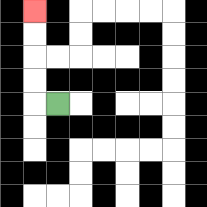{'start': '[2, 4]', 'end': '[1, 0]', 'path_directions': 'L,U,U,U,U', 'path_coordinates': '[[2, 4], [1, 4], [1, 3], [1, 2], [1, 1], [1, 0]]'}